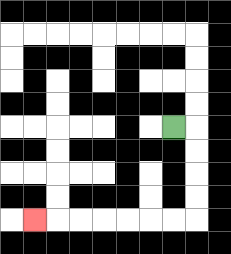{'start': '[7, 5]', 'end': '[1, 9]', 'path_directions': 'R,D,D,D,D,L,L,L,L,L,L,L', 'path_coordinates': '[[7, 5], [8, 5], [8, 6], [8, 7], [8, 8], [8, 9], [7, 9], [6, 9], [5, 9], [4, 9], [3, 9], [2, 9], [1, 9]]'}